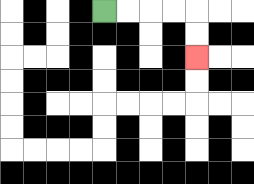{'start': '[4, 0]', 'end': '[8, 2]', 'path_directions': 'R,R,R,R,D,D', 'path_coordinates': '[[4, 0], [5, 0], [6, 0], [7, 0], [8, 0], [8, 1], [8, 2]]'}